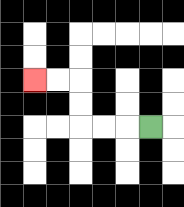{'start': '[6, 5]', 'end': '[1, 3]', 'path_directions': 'L,L,L,U,U,L,L', 'path_coordinates': '[[6, 5], [5, 5], [4, 5], [3, 5], [3, 4], [3, 3], [2, 3], [1, 3]]'}